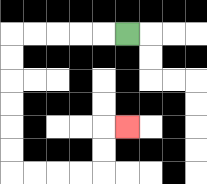{'start': '[5, 1]', 'end': '[5, 5]', 'path_directions': 'L,L,L,L,L,D,D,D,D,D,D,R,R,R,R,U,U,R', 'path_coordinates': '[[5, 1], [4, 1], [3, 1], [2, 1], [1, 1], [0, 1], [0, 2], [0, 3], [0, 4], [0, 5], [0, 6], [0, 7], [1, 7], [2, 7], [3, 7], [4, 7], [4, 6], [4, 5], [5, 5]]'}